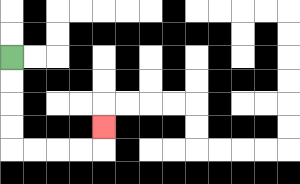{'start': '[0, 2]', 'end': '[4, 5]', 'path_directions': 'D,D,D,D,R,R,R,R,U', 'path_coordinates': '[[0, 2], [0, 3], [0, 4], [0, 5], [0, 6], [1, 6], [2, 6], [3, 6], [4, 6], [4, 5]]'}